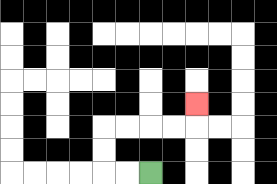{'start': '[6, 7]', 'end': '[8, 4]', 'path_directions': 'L,L,U,U,R,R,R,R,U', 'path_coordinates': '[[6, 7], [5, 7], [4, 7], [4, 6], [4, 5], [5, 5], [6, 5], [7, 5], [8, 5], [8, 4]]'}